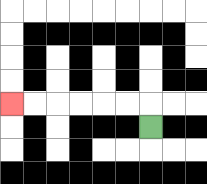{'start': '[6, 5]', 'end': '[0, 4]', 'path_directions': 'U,L,L,L,L,L,L', 'path_coordinates': '[[6, 5], [6, 4], [5, 4], [4, 4], [3, 4], [2, 4], [1, 4], [0, 4]]'}